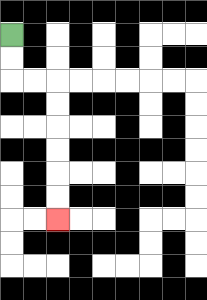{'start': '[0, 1]', 'end': '[2, 9]', 'path_directions': 'D,D,R,R,D,D,D,D,D,D', 'path_coordinates': '[[0, 1], [0, 2], [0, 3], [1, 3], [2, 3], [2, 4], [2, 5], [2, 6], [2, 7], [2, 8], [2, 9]]'}